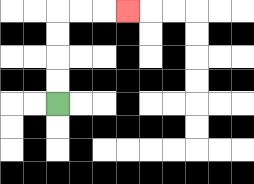{'start': '[2, 4]', 'end': '[5, 0]', 'path_directions': 'U,U,U,U,R,R,R', 'path_coordinates': '[[2, 4], [2, 3], [2, 2], [2, 1], [2, 0], [3, 0], [4, 0], [5, 0]]'}